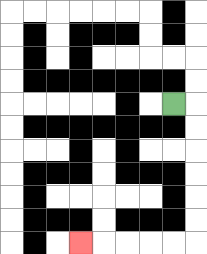{'start': '[7, 4]', 'end': '[3, 10]', 'path_directions': 'R,D,D,D,D,D,D,L,L,L,L,L', 'path_coordinates': '[[7, 4], [8, 4], [8, 5], [8, 6], [8, 7], [8, 8], [8, 9], [8, 10], [7, 10], [6, 10], [5, 10], [4, 10], [3, 10]]'}